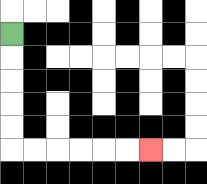{'start': '[0, 1]', 'end': '[6, 6]', 'path_directions': 'D,D,D,D,D,R,R,R,R,R,R', 'path_coordinates': '[[0, 1], [0, 2], [0, 3], [0, 4], [0, 5], [0, 6], [1, 6], [2, 6], [3, 6], [4, 6], [5, 6], [6, 6]]'}